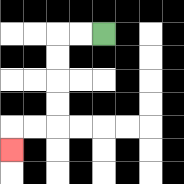{'start': '[4, 1]', 'end': '[0, 6]', 'path_directions': 'L,L,D,D,D,D,L,L,D', 'path_coordinates': '[[4, 1], [3, 1], [2, 1], [2, 2], [2, 3], [2, 4], [2, 5], [1, 5], [0, 5], [0, 6]]'}